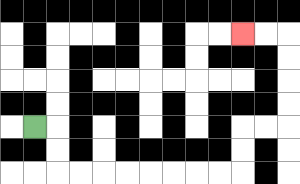{'start': '[1, 5]', 'end': '[10, 1]', 'path_directions': 'R,D,D,R,R,R,R,R,R,R,R,U,U,R,R,U,U,U,U,L,L', 'path_coordinates': '[[1, 5], [2, 5], [2, 6], [2, 7], [3, 7], [4, 7], [5, 7], [6, 7], [7, 7], [8, 7], [9, 7], [10, 7], [10, 6], [10, 5], [11, 5], [12, 5], [12, 4], [12, 3], [12, 2], [12, 1], [11, 1], [10, 1]]'}